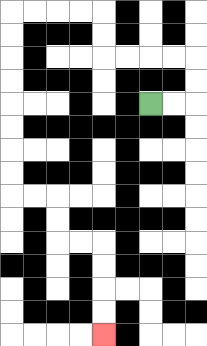{'start': '[6, 4]', 'end': '[4, 14]', 'path_directions': 'R,R,U,U,L,L,L,L,U,U,L,L,L,L,D,D,D,D,D,D,D,D,R,R,D,D,R,R,D,D,D,D', 'path_coordinates': '[[6, 4], [7, 4], [8, 4], [8, 3], [8, 2], [7, 2], [6, 2], [5, 2], [4, 2], [4, 1], [4, 0], [3, 0], [2, 0], [1, 0], [0, 0], [0, 1], [0, 2], [0, 3], [0, 4], [0, 5], [0, 6], [0, 7], [0, 8], [1, 8], [2, 8], [2, 9], [2, 10], [3, 10], [4, 10], [4, 11], [4, 12], [4, 13], [4, 14]]'}